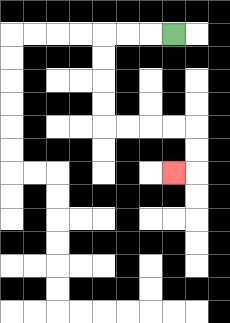{'start': '[7, 1]', 'end': '[7, 7]', 'path_directions': 'L,L,L,D,D,D,D,R,R,R,R,D,D,L', 'path_coordinates': '[[7, 1], [6, 1], [5, 1], [4, 1], [4, 2], [4, 3], [4, 4], [4, 5], [5, 5], [6, 5], [7, 5], [8, 5], [8, 6], [8, 7], [7, 7]]'}